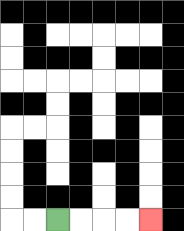{'start': '[2, 9]', 'end': '[6, 9]', 'path_directions': 'R,R,R,R', 'path_coordinates': '[[2, 9], [3, 9], [4, 9], [5, 9], [6, 9]]'}